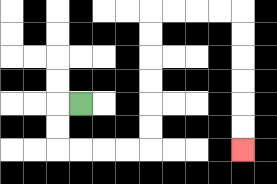{'start': '[3, 4]', 'end': '[10, 6]', 'path_directions': 'L,D,D,R,R,R,R,U,U,U,U,U,U,R,R,R,R,D,D,D,D,D,D', 'path_coordinates': '[[3, 4], [2, 4], [2, 5], [2, 6], [3, 6], [4, 6], [5, 6], [6, 6], [6, 5], [6, 4], [6, 3], [6, 2], [6, 1], [6, 0], [7, 0], [8, 0], [9, 0], [10, 0], [10, 1], [10, 2], [10, 3], [10, 4], [10, 5], [10, 6]]'}